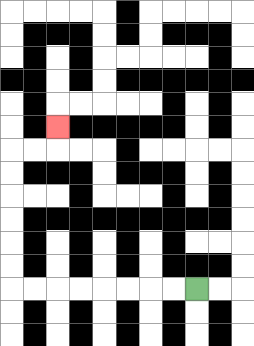{'start': '[8, 12]', 'end': '[2, 5]', 'path_directions': 'L,L,L,L,L,L,L,L,U,U,U,U,U,U,R,R,U', 'path_coordinates': '[[8, 12], [7, 12], [6, 12], [5, 12], [4, 12], [3, 12], [2, 12], [1, 12], [0, 12], [0, 11], [0, 10], [0, 9], [0, 8], [0, 7], [0, 6], [1, 6], [2, 6], [2, 5]]'}